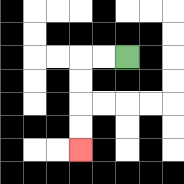{'start': '[5, 2]', 'end': '[3, 6]', 'path_directions': 'L,L,D,D,D,D', 'path_coordinates': '[[5, 2], [4, 2], [3, 2], [3, 3], [3, 4], [3, 5], [3, 6]]'}